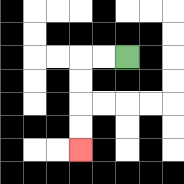{'start': '[5, 2]', 'end': '[3, 6]', 'path_directions': 'L,L,D,D,D,D', 'path_coordinates': '[[5, 2], [4, 2], [3, 2], [3, 3], [3, 4], [3, 5], [3, 6]]'}